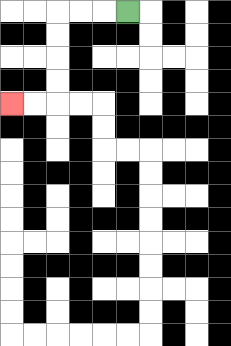{'start': '[5, 0]', 'end': '[0, 4]', 'path_directions': 'L,L,L,D,D,D,D,L,L', 'path_coordinates': '[[5, 0], [4, 0], [3, 0], [2, 0], [2, 1], [2, 2], [2, 3], [2, 4], [1, 4], [0, 4]]'}